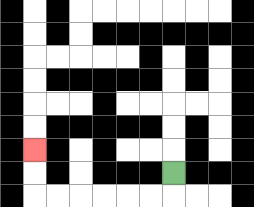{'start': '[7, 7]', 'end': '[1, 6]', 'path_directions': 'D,L,L,L,L,L,L,U,U', 'path_coordinates': '[[7, 7], [7, 8], [6, 8], [5, 8], [4, 8], [3, 8], [2, 8], [1, 8], [1, 7], [1, 6]]'}